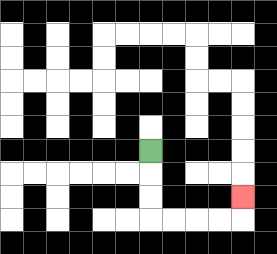{'start': '[6, 6]', 'end': '[10, 8]', 'path_directions': 'D,D,D,R,R,R,R,U', 'path_coordinates': '[[6, 6], [6, 7], [6, 8], [6, 9], [7, 9], [8, 9], [9, 9], [10, 9], [10, 8]]'}